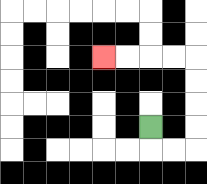{'start': '[6, 5]', 'end': '[4, 2]', 'path_directions': 'D,R,R,U,U,U,U,L,L,L,L', 'path_coordinates': '[[6, 5], [6, 6], [7, 6], [8, 6], [8, 5], [8, 4], [8, 3], [8, 2], [7, 2], [6, 2], [5, 2], [4, 2]]'}